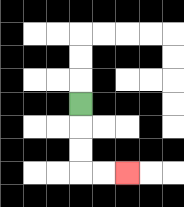{'start': '[3, 4]', 'end': '[5, 7]', 'path_directions': 'D,D,D,R,R', 'path_coordinates': '[[3, 4], [3, 5], [3, 6], [3, 7], [4, 7], [5, 7]]'}